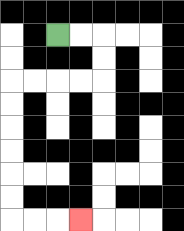{'start': '[2, 1]', 'end': '[3, 9]', 'path_directions': 'R,R,D,D,L,L,L,L,D,D,D,D,D,D,R,R,R', 'path_coordinates': '[[2, 1], [3, 1], [4, 1], [4, 2], [4, 3], [3, 3], [2, 3], [1, 3], [0, 3], [0, 4], [0, 5], [0, 6], [0, 7], [0, 8], [0, 9], [1, 9], [2, 9], [3, 9]]'}